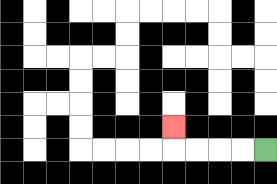{'start': '[11, 6]', 'end': '[7, 5]', 'path_directions': 'L,L,L,L,U', 'path_coordinates': '[[11, 6], [10, 6], [9, 6], [8, 6], [7, 6], [7, 5]]'}